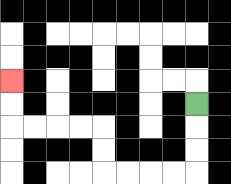{'start': '[8, 4]', 'end': '[0, 3]', 'path_directions': 'D,D,D,L,L,L,L,U,U,L,L,L,L,U,U', 'path_coordinates': '[[8, 4], [8, 5], [8, 6], [8, 7], [7, 7], [6, 7], [5, 7], [4, 7], [4, 6], [4, 5], [3, 5], [2, 5], [1, 5], [0, 5], [0, 4], [0, 3]]'}